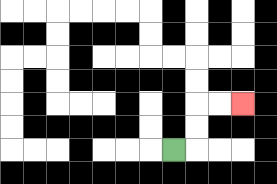{'start': '[7, 6]', 'end': '[10, 4]', 'path_directions': 'R,U,U,R,R', 'path_coordinates': '[[7, 6], [8, 6], [8, 5], [8, 4], [9, 4], [10, 4]]'}